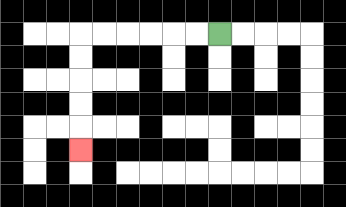{'start': '[9, 1]', 'end': '[3, 6]', 'path_directions': 'L,L,L,L,L,L,D,D,D,D,D', 'path_coordinates': '[[9, 1], [8, 1], [7, 1], [6, 1], [5, 1], [4, 1], [3, 1], [3, 2], [3, 3], [3, 4], [3, 5], [3, 6]]'}